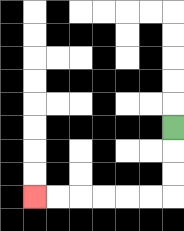{'start': '[7, 5]', 'end': '[1, 8]', 'path_directions': 'D,D,D,L,L,L,L,L,L', 'path_coordinates': '[[7, 5], [7, 6], [7, 7], [7, 8], [6, 8], [5, 8], [4, 8], [3, 8], [2, 8], [1, 8]]'}